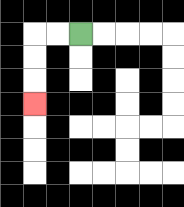{'start': '[3, 1]', 'end': '[1, 4]', 'path_directions': 'L,L,D,D,D', 'path_coordinates': '[[3, 1], [2, 1], [1, 1], [1, 2], [1, 3], [1, 4]]'}